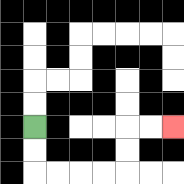{'start': '[1, 5]', 'end': '[7, 5]', 'path_directions': 'D,D,R,R,R,R,U,U,R,R', 'path_coordinates': '[[1, 5], [1, 6], [1, 7], [2, 7], [3, 7], [4, 7], [5, 7], [5, 6], [5, 5], [6, 5], [7, 5]]'}